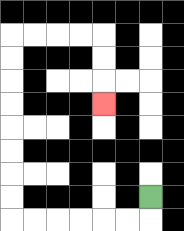{'start': '[6, 8]', 'end': '[4, 4]', 'path_directions': 'D,L,L,L,L,L,L,U,U,U,U,U,U,U,U,R,R,R,R,D,D,D', 'path_coordinates': '[[6, 8], [6, 9], [5, 9], [4, 9], [3, 9], [2, 9], [1, 9], [0, 9], [0, 8], [0, 7], [0, 6], [0, 5], [0, 4], [0, 3], [0, 2], [0, 1], [1, 1], [2, 1], [3, 1], [4, 1], [4, 2], [4, 3], [4, 4]]'}